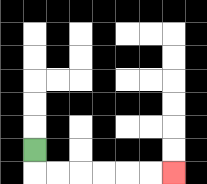{'start': '[1, 6]', 'end': '[7, 7]', 'path_directions': 'D,R,R,R,R,R,R', 'path_coordinates': '[[1, 6], [1, 7], [2, 7], [3, 7], [4, 7], [5, 7], [6, 7], [7, 7]]'}